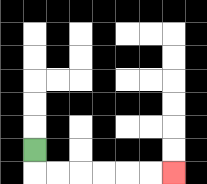{'start': '[1, 6]', 'end': '[7, 7]', 'path_directions': 'D,R,R,R,R,R,R', 'path_coordinates': '[[1, 6], [1, 7], [2, 7], [3, 7], [4, 7], [5, 7], [6, 7], [7, 7]]'}